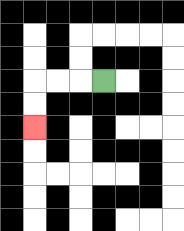{'start': '[4, 3]', 'end': '[1, 5]', 'path_directions': 'L,L,L,D,D', 'path_coordinates': '[[4, 3], [3, 3], [2, 3], [1, 3], [1, 4], [1, 5]]'}